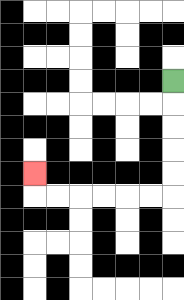{'start': '[7, 3]', 'end': '[1, 7]', 'path_directions': 'D,D,D,D,D,L,L,L,L,L,L,U', 'path_coordinates': '[[7, 3], [7, 4], [7, 5], [7, 6], [7, 7], [7, 8], [6, 8], [5, 8], [4, 8], [3, 8], [2, 8], [1, 8], [1, 7]]'}